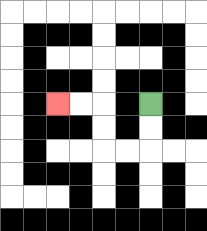{'start': '[6, 4]', 'end': '[2, 4]', 'path_directions': 'D,D,L,L,U,U,L,L', 'path_coordinates': '[[6, 4], [6, 5], [6, 6], [5, 6], [4, 6], [4, 5], [4, 4], [3, 4], [2, 4]]'}